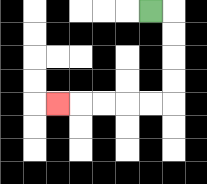{'start': '[6, 0]', 'end': '[2, 4]', 'path_directions': 'R,D,D,D,D,L,L,L,L,L', 'path_coordinates': '[[6, 0], [7, 0], [7, 1], [7, 2], [7, 3], [7, 4], [6, 4], [5, 4], [4, 4], [3, 4], [2, 4]]'}